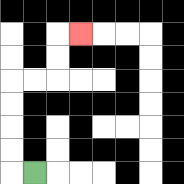{'start': '[1, 7]', 'end': '[3, 1]', 'path_directions': 'L,U,U,U,U,R,R,U,U,R', 'path_coordinates': '[[1, 7], [0, 7], [0, 6], [0, 5], [0, 4], [0, 3], [1, 3], [2, 3], [2, 2], [2, 1], [3, 1]]'}